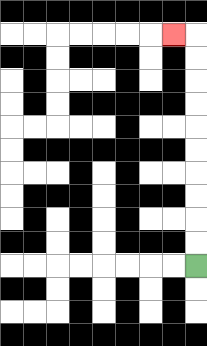{'start': '[8, 11]', 'end': '[7, 1]', 'path_directions': 'U,U,U,U,U,U,U,U,U,U,L', 'path_coordinates': '[[8, 11], [8, 10], [8, 9], [8, 8], [8, 7], [8, 6], [8, 5], [8, 4], [8, 3], [8, 2], [8, 1], [7, 1]]'}